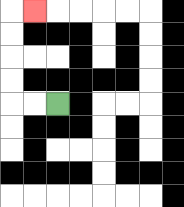{'start': '[2, 4]', 'end': '[1, 0]', 'path_directions': 'L,L,U,U,U,U,R', 'path_coordinates': '[[2, 4], [1, 4], [0, 4], [0, 3], [0, 2], [0, 1], [0, 0], [1, 0]]'}